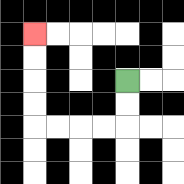{'start': '[5, 3]', 'end': '[1, 1]', 'path_directions': 'D,D,L,L,L,L,U,U,U,U', 'path_coordinates': '[[5, 3], [5, 4], [5, 5], [4, 5], [3, 5], [2, 5], [1, 5], [1, 4], [1, 3], [1, 2], [1, 1]]'}